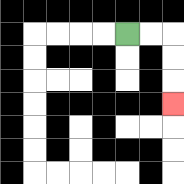{'start': '[5, 1]', 'end': '[7, 4]', 'path_directions': 'R,R,D,D,D', 'path_coordinates': '[[5, 1], [6, 1], [7, 1], [7, 2], [7, 3], [7, 4]]'}